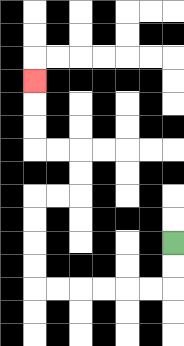{'start': '[7, 10]', 'end': '[1, 3]', 'path_directions': 'D,D,L,L,L,L,L,L,U,U,U,U,R,R,U,U,L,L,U,U,U', 'path_coordinates': '[[7, 10], [7, 11], [7, 12], [6, 12], [5, 12], [4, 12], [3, 12], [2, 12], [1, 12], [1, 11], [1, 10], [1, 9], [1, 8], [2, 8], [3, 8], [3, 7], [3, 6], [2, 6], [1, 6], [1, 5], [1, 4], [1, 3]]'}